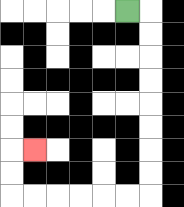{'start': '[5, 0]', 'end': '[1, 6]', 'path_directions': 'R,D,D,D,D,D,D,D,D,L,L,L,L,L,L,U,U,R', 'path_coordinates': '[[5, 0], [6, 0], [6, 1], [6, 2], [6, 3], [6, 4], [6, 5], [6, 6], [6, 7], [6, 8], [5, 8], [4, 8], [3, 8], [2, 8], [1, 8], [0, 8], [0, 7], [0, 6], [1, 6]]'}